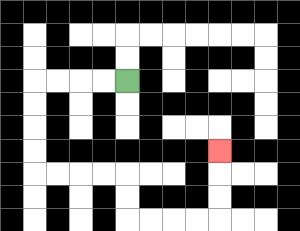{'start': '[5, 3]', 'end': '[9, 6]', 'path_directions': 'L,L,L,L,D,D,D,D,R,R,R,R,D,D,R,R,R,R,U,U,U', 'path_coordinates': '[[5, 3], [4, 3], [3, 3], [2, 3], [1, 3], [1, 4], [1, 5], [1, 6], [1, 7], [2, 7], [3, 7], [4, 7], [5, 7], [5, 8], [5, 9], [6, 9], [7, 9], [8, 9], [9, 9], [9, 8], [9, 7], [9, 6]]'}